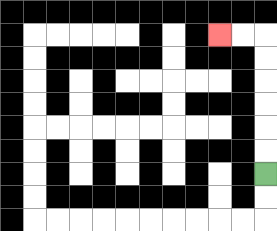{'start': '[11, 7]', 'end': '[9, 1]', 'path_directions': 'U,U,U,U,U,U,L,L', 'path_coordinates': '[[11, 7], [11, 6], [11, 5], [11, 4], [11, 3], [11, 2], [11, 1], [10, 1], [9, 1]]'}